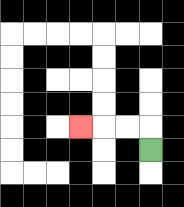{'start': '[6, 6]', 'end': '[3, 5]', 'path_directions': 'U,L,L,L', 'path_coordinates': '[[6, 6], [6, 5], [5, 5], [4, 5], [3, 5]]'}